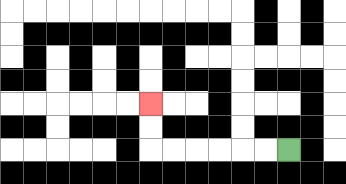{'start': '[12, 6]', 'end': '[6, 4]', 'path_directions': 'L,L,L,L,L,L,U,U', 'path_coordinates': '[[12, 6], [11, 6], [10, 6], [9, 6], [8, 6], [7, 6], [6, 6], [6, 5], [6, 4]]'}